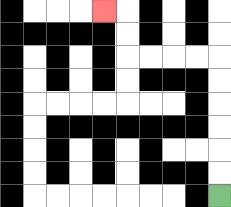{'start': '[9, 8]', 'end': '[4, 0]', 'path_directions': 'U,U,U,U,U,U,L,L,L,L,U,U,L', 'path_coordinates': '[[9, 8], [9, 7], [9, 6], [9, 5], [9, 4], [9, 3], [9, 2], [8, 2], [7, 2], [6, 2], [5, 2], [5, 1], [5, 0], [4, 0]]'}